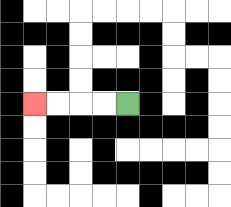{'start': '[5, 4]', 'end': '[1, 4]', 'path_directions': 'L,L,L,L', 'path_coordinates': '[[5, 4], [4, 4], [3, 4], [2, 4], [1, 4]]'}